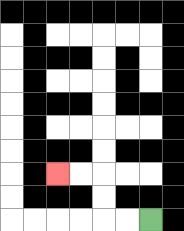{'start': '[6, 9]', 'end': '[2, 7]', 'path_directions': 'L,L,U,U,L,L', 'path_coordinates': '[[6, 9], [5, 9], [4, 9], [4, 8], [4, 7], [3, 7], [2, 7]]'}